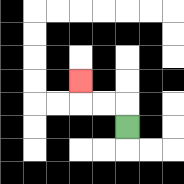{'start': '[5, 5]', 'end': '[3, 3]', 'path_directions': 'U,L,L,U', 'path_coordinates': '[[5, 5], [5, 4], [4, 4], [3, 4], [3, 3]]'}